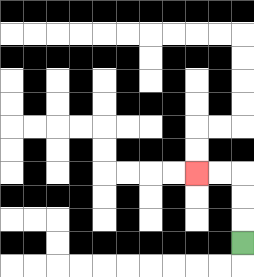{'start': '[10, 10]', 'end': '[8, 7]', 'path_directions': 'U,U,U,L,L', 'path_coordinates': '[[10, 10], [10, 9], [10, 8], [10, 7], [9, 7], [8, 7]]'}